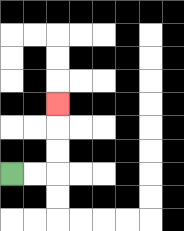{'start': '[0, 7]', 'end': '[2, 4]', 'path_directions': 'R,R,U,U,U', 'path_coordinates': '[[0, 7], [1, 7], [2, 7], [2, 6], [2, 5], [2, 4]]'}